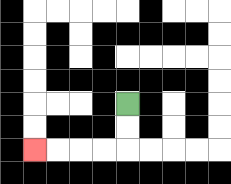{'start': '[5, 4]', 'end': '[1, 6]', 'path_directions': 'D,D,L,L,L,L', 'path_coordinates': '[[5, 4], [5, 5], [5, 6], [4, 6], [3, 6], [2, 6], [1, 6]]'}